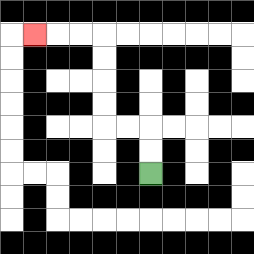{'start': '[6, 7]', 'end': '[1, 1]', 'path_directions': 'U,U,L,L,U,U,U,U,L,L,L', 'path_coordinates': '[[6, 7], [6, 6], [6, 5], [5, 5], [4, 5], [4, 4], [4, 3], [4, 2], [4, 1], [3, 1], [2, 1], [1, 1]]'}